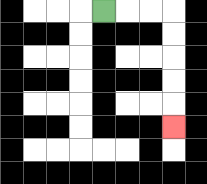{'start': '[4, 0]', 'end': '[7, 5]', 'path_directions': 'R,R,R,D,D,D,D,D', 'path_coordinates': '[[4, 0], [5, 0], [6, 0], [7, 0], [7, 1], [7, 2], [7, 3], [7, 4], [7, 5]]'}